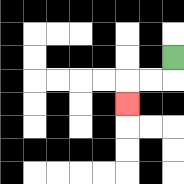{'start': '[7, 2]', 'end': '[5, 4]', 'path_directions': 'D,L,L,D', 'path_coordinates': '[[7, 2], [7, 3], [6, 3], [5, 3], [5, 4]]'}